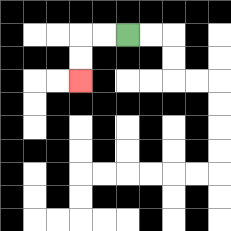{'start': '[5, 1]', 'end': '[3, 3]', 'path_directions': 'L,L,D,D', 'path_coordinates': '[[5, 1], [4, 1], [3, 1], [3, 2], [3, 3]]'}